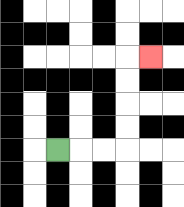{'start': '[2, 6]', 'end': '[6, 2]', 'path_directions': 'R,R,R,U,U,U,U,R', 'path_coordinates': '[[2, 6], [3, 6], [4, 6], [5, 6], [5, 5], [5, 4], [5, 3], [5, 2], [6, 2]]'}